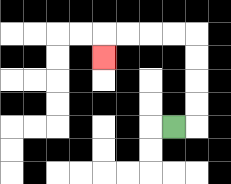{'start': '[7, 5]', 'end': '[4, 2]', 'path_directions': 'R,U,U,U,U,L,L,L,L,D', 'path_coordinates': '[[7, 5], [8, 5], [8, 4], [8, 3], [8, 2], [8, 1], [7, 1], [6, 1], [5, 1], [4, 1], [4, 2]]'}